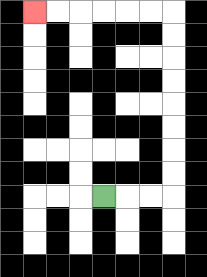{'start': '[4, 8]', 'end': '[1, 0]', 'path_directions': 'R,R,R,U,U,U,U,U,U,U,U,L,L,L,L,L,L', 'path_coordinates': '[[4, 8], [5, 8], [6, 8], [7, 8], [7, 7], [7, 6], [7, 5], [7, 4], [7, 3], [7, 2], [7, 1], [7, 0], [6, 0], [5, 0], [4, 0], [3, 0], [2, 0], [1, 0]]'}